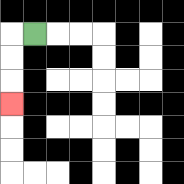{'start': '[1, 1]', 'end': '[0, 4]', 'path_directions': 'L,D,D,D', 'path_coordinates': '[[1, 1], [0, 1], [0, 2], [0, 3], [0, 4]]'}